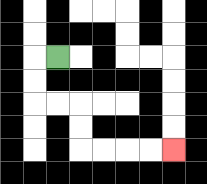{'start': '[2, 2]', 'end': '[7, 6]', 'path_directions': 'L,D,D,R,R,D,D,R,R,R,R', 'path_coordinates': '[[2, 2], [1, 2], [1, 3], [1, 4], [2, 4], [3, 4], [3, 5], [3, 6], [4, 6], [5, 6], [6, 6], [7, 6]]'}